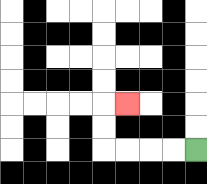{'start': '[8, 6]', 'end': '[5, 4]', 'path_directions': 'L,L,L,L,U,U,R', 'path_coordinates': '[[8, 6], [7, 6], [6, 6], [5, 6], [4, 6], [4, 5], [4, 4], [5, 4]]'}